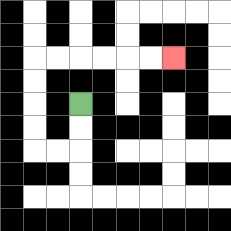{'start': '[3, 4]', 'end': '[7, 2]', 'path_directions': 'D,D,L,L,U,U,U,U,R,R,R,R,R,R', 'path_coordinates': '[[3, 4], [3, 5], [3, 6], [2, 6], [1, 6], [1, 5], [1, 4], [1, 3], [1, 2], [2, 2], [3, 2], [4, 2], [5, 2], [6, 2], [7, 2]]'}